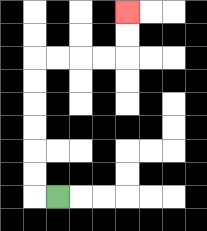{'start': '[2, 8]', 'end': '[5, 0]', 'path_directions': 'L,U,U,U,U,U,U,R,R,R,R,U,U', 'path_coordinates': '[[2, 8], [1, 8], [1, 7], [1, 6], [1, 5], [1, 4], [1, 3], [1, 2], [2, 2], [3, 2], [4, 2], [5, 2], [5, 1], [5, 0]]'}